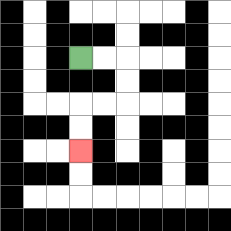{'start': '[3, 2]', 'end': '[3, 6]', 'path_directions': 'R,R,D,D,L,L,D,D', 'path_coordinates': '[[3, 2], [4, 2], [5, 2], [5, 3], [5, 4], [4, 4], [3, 4], [3, 5], [3, 6]]'}